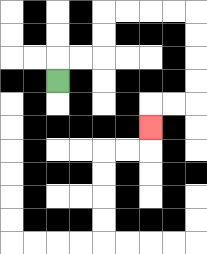{'start': '[2, 3]', 'end': '[6, 5]', 'path_directions': 'U,R,R,U,U,R,R,R,R,D,D,D,D,L,L,D', 'path_coordinates': '[[2, 3], [2, 2], [3, 2], [4, 2], [4, 1], [4, 0], [5, 0], [6, 0], [7, 0], [8, 0], [8, 1], [8, 2], [8, 3], [8, 4], [7, 4], [6, 4], [6, 5]]'}